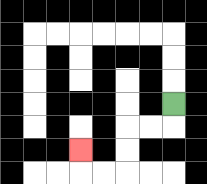{'start': '[7, 4]', 'end': '[3, 6]', 'path_directions': 'D,L,L,D,D,L,L,U', 'path_coordinates': '[[7, 4], [7, 5], [6, 5], [5, 5], [5, 6], [5, 7], [4, 7], [3, 7], [3, 6]]'}